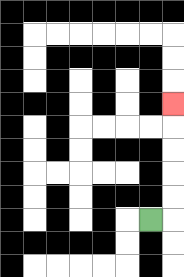{'start': '[6, 9]', 'end': '[7, 4]', 'path_directions': 'R,U,U,U,U,U', 'path_coordinates': '[[6, 9], [7, 9], [7, 8], [7, 7], [7, 6], [7, 5], [7, 4]]'}